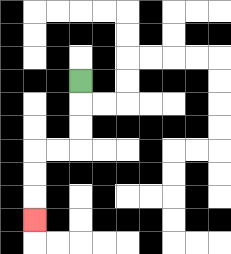{'start': '[3, 3]', 'end': '[1, 9]', 'path_directions': 'D,D,D,L,L,D,D,D', 'path_coordinates': '[[3, 3], [3, 4], [3, 5], [3, 6], [2, 6], [1, 6], [1, 7], [1, 8], [1, 9]]'}